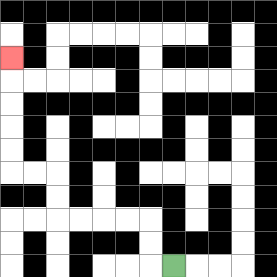{'start': '[7, 11]', 'end': '[0, 2]', 'path_directions': 'L,U,U,L,L,L,L,U,U,L,L,U,U,U,U,U', 'path_coordinates': '[[7, 11], [6, 11], [6, 10], [6, 9], [5, 9], [4, 9], [3, 9], [2, 9], [2, 8], [2, 7], [1, 7], [0, 7], [0, 6], [0, 5], [0, 4], [0, 3], [0, 2]]'}